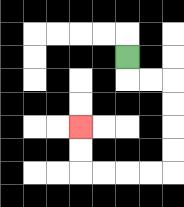{'start': '[5, 2]', 'end': '[3, 5]', 'path_directions': 'D,R,R,D,D,D,D,L,L,L,L,U,U', 'path_coordinates': '[[5, 2], [5, 3], [6, 3], [7, 3], [7, 4], [7, 5], [7, 6], [7, 7], [6, 7], [5, 7], [4, 7], [3, 7], [3, 6], [3, 5]]'}